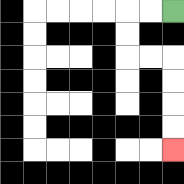{'start': '[7, 0]', 'end': '[7, 6]', 'path_directions': 'L,L,D,D,R,R,D,D,D,D', 'path_coordinates': '[[7, 0], [6, 0], [5, 0], [5, 1], [5, 2], [6, 2], [7, 2], [7, 3], [7, 4], [7, 5], [7, 6]]'}